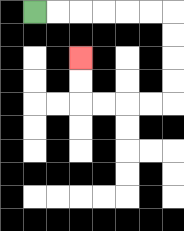{'start': '[1, 0]', 'end': '[3, 2]', 'path_directions': 'R,R,R,R,R,R,D,D,D,D,L,L,L,L,U,U', 'path_coordinates': '[[1, 0], [2, 0], [3, 0], [4, 0], [5, 0], [6, 0], [7, 0], [7, 1], [7, 2], [7, 3], [7, 4], [6, 4], [5, 4], [4, 4], [3, 4], [3, 3], [3, 2]]'}